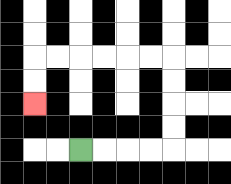{'start': '[3, 6]', 'end': '[1, 4]', 'path_directions': 'R,R,R,R,U,U,U,U,L,L,L,L,L,L,D,D', 'path_coordinates': '[[3, 6], [4, 6], [5, 6], [6, 6], [7, 6], [7, 5], [7, 4], [7, 3], [7, 2], [6, 2], [5, 2], [4, 2], [3, 2], [2, 2], [1, 2], [1, 3], [1, 4]]'}